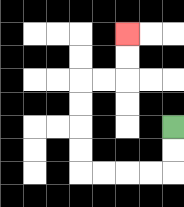{'start': '[7, 5]', 'end': '[5, 1]', 'path_directions': 'D,D,L,L,L,L,U,U,U,U,R,R,U,U', 'path_coordinates': '[[7, 5], [7, 6], [7, 7], [6, 7], [5, 7], [4, 7], [3, 7], [3, 6], [3, 5], [3, 4], [3, 3], [4, 3], [5, 3], [5, 2], [5, 1]]'}